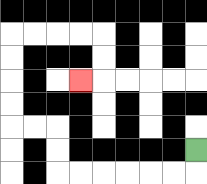{'start': '[8, 6]', 'end': '[3, 3]', 'path_directions': 'D,L,L,L,L,L,L,U,U,L,L,U,U,U,U,R,R,R,R,D,D,L', 'path_coordinates': '[[8, 6], [8, 7], [7, 7], [6, 7], [5, 7], [4, 7], [3, 7], [2, 7], [2, 6], [2, 5], [1, 5], [0, 5], [0, 4], [0, 3], [0, 2], [0, 1], [1, 1], [2, 1], [3, 1], [4, 1], [4, 2], [4, 3], [3, 3]]'}